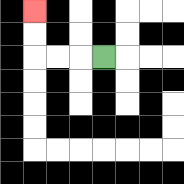{'start': '[4, 2]', 'end': '[1, 0]', 'path_directions': 'L,L,L,U,U', 'path_coordinates': '[[4, 2], [3, 2], [2, 2], [1, 2], [1, 1], [1, 0]]'}